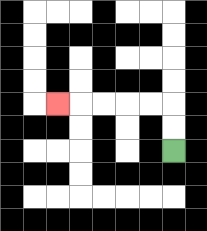{'start': '[7, 6]', 'end': '[2, 4]', 'path_directions': 'U,U,L,L,L,L,L', 'path_coordinates': '[[7, 6], [7, 5], [7, 4], [6, 4], [5, 4], [4, 4], [3, 4], [2, 4]]'}